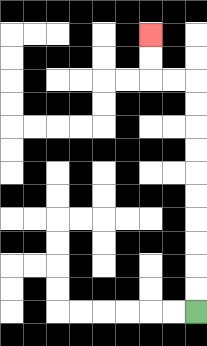{'start': '[8, 13]', 'end': '[6, 1]', 'path_directions': 'U,U,U,U,U,U,U,U,U,U,L,L,U,U', 'path_coordinates': '[[8, 13], [8, 12], [8, 11], [8, 10], [8, 9], [8, 8], [8, 7], [8, 6], [8, 5], [8, 4], [8, 3], [7, 3], [6, 3], [6, 2], [6, 1]]'}